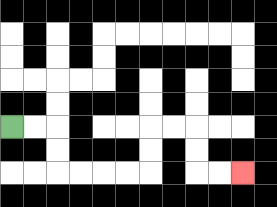{'start': '[0, 5]', 'end': '[10, 7]', 'path_directions': 'R,R,D,D,R,R,R,R,U,U,R,R,D,D,R,R', 'path_coordinates': '[[0, 5], [1, 5], [2, 5], [2, 6], [2, 7], [3, 7], [4, 7], [5, 7], [6, 7], [6, 6], [6, 5], [7, 5], [8, 5], [8, 6], [8, 7], [9, 7], [10, 7]]'}